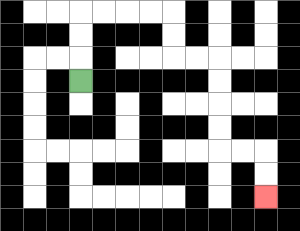{'start': '[3, 3]', 'end': '[11, 8]', 'path_directions': 'U,U,U,R,R,R,R,D,D,R,R,D,D,D,D,R,R,D,D', 'path_coordinates': '[[3, 3], [3, 2], [3, 1], [3, 0], [4, 0], [5, 0], [6, 0], [7, 0], [7, 1], [7, 2], [8, 2], [9, 2], [9, 3], [9, 4], [9, 5], [9, 6], [10, 6], [11, 6], [11, 7], [11, 8]]'}